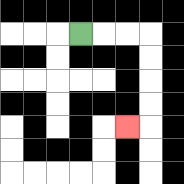{'start': '[3, 1]', 'end': '[5, 5]', 'path_directions': 'R,R,R,D,D,D,D,L', 'path_coordinates': '[[3, 1], [4, 1], [5, 1], [6, 1], [6, 2], [6, 3], [6, 4], [6, 5], [5, 5]]'}